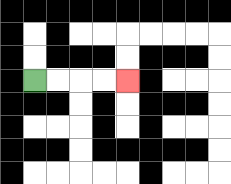{'start': '[1, 3]', 'end': '[5, 3]', 'path_directions': 'R,R,R,R', 'path_coordinates': '[[1, 3], [2, 3], [3, 3], [4, 3], [5, 3]]'}